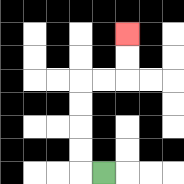{'start': '[4, 7]', 'end': '[5, 1]', 'path_directions': 'L,U,U,U,U,R,R,U,U', 'path_coordinates': '[[4, 7], [3, 7], [3, 6], [3, 5], [3, 4], [3, 3], [4, 3], [5, 3], [5, 2], [5, 1]]'}